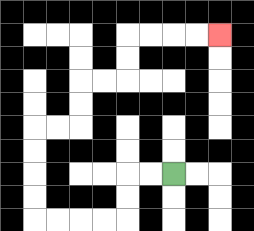{'start': '[7, 7]', 'end': '[9, 1]', 'path_directions': 'L,L,D,D,L,L,L,L,U,U,U,U,R,R,U,U,R,R,U,U,R,R,R,R', 'path_coordinates': '[[7, 7], [6, 7], [5, 7], [5, 8], [5, 9], [4, 9], [3, 9], [2, 9], [1, 9], [1, 8], [1, 7], [1, 6], [1, 5], [2, 5], [3, 5], [3, 4], [3, 3], [4, 3], [5, 3], [5, 2], [5, 1], [6, 1], [7, 1], [8, 1], [9, 1]]'}